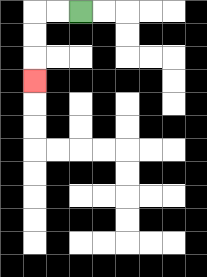{'start': '[3, 0]', 'end': '[1, 3]', 'path_directions': 'L,L,D,D,D', 'path_coordinates': '[[3, 0], [2, 0], [1, 0], [1, 1], [1, 2], [1, 3]]'}